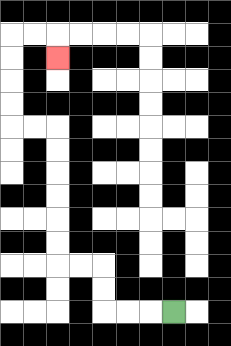{'start': '[7, 13]', 'end': '[2, 2]', 'path_directions': 'L,L,L,U,U,L,L,U,U,U,U,U,U,L,L,U,U,U,U,R,R,D', 'path_coordinates': '[[7, 13], [6, 13], [5, 13], [4, 13], [4, 12], [4, 11], [3, 11], [2, 11], [2, 10], [2, 9], [2, 8], [2, 7], [2, 6], [2, 5], [1, 5], [0, 5], [0, 4], [0, 3], [0, 2], [0, 1], [1, 1], [2, 1], [2, 2]]'}